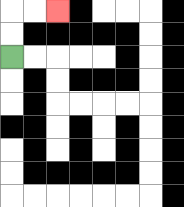{'start': '[0, 2]', 'end': '[2, 0]', 'path_directions': 'U,U,R,R', 'path_coordinates': '[[0, 2], [0, 1], [0, 0], [1, 0], [2, 0]]'}